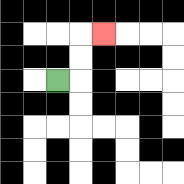{'start': '[2, 3]', 'end': '[4, 1]', 'path_directions': 'R,U,U,R', 'path_coordinates': '[[2, 3], [3, 3], [3, 2], [3, 1], [4, 1]]'}